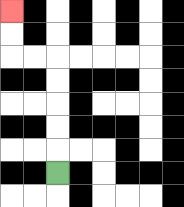{'start': '[2, 7]', 'end': '[0, 0]', 'path_directions': 'U,U,U,U,U,L,L,U,U', 'path_coordinates': '[[2, 7], [2, 6], [2, 5], [2, 4], [2, 3], [2, 2], [1, 2], [0, 2], [0, 1], [0, 0]]'}